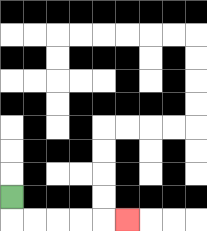{'start': '[0, 8]', 'end': '[5, 9]', 'path_directions': 'D,R,R,R,R,R', 'path_coordinates': '[[0, 8], [0, 9], [1, 9], [2, 9], [3, 9], [4, 9], [5, 9]]'}